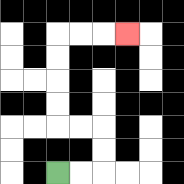{'start': '[2, 7]', 'end': '[5, 1]', 'path_directions': 'R,R,U,U,L,L,U,U,U,U,R,R,R', 'path_coordinates': '[[2, 7], [3, 7], [4, 7], [4, 6], [4, 5], [3, 5], [2, 5], [2, 4], [2, 3], [2, 2], [2, 1], [3, 1], [4, 1], [5, 1]]'}